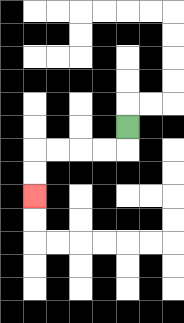{'start': '[5, 5]', 'end': '[1, 8]', 'path_directions': 'D,L,L,L,L,D,D', 'path_coordinates': '[[5, 5], [5, 6], [4, 6], [3, 6], [2, 6], [1, 6], [1, 7], [1, 8]]'}